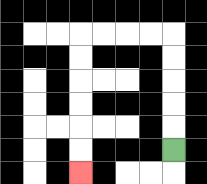{'start': '[7, 6]', 'end': '[3, 7]', 'path_directions': 'U,U,U,U,U,L,L,L,L,D,D,D,D,D,D', 'path_coordinates': '[[7, 6], [7, 5], [7, 4], [7, 3], [7, 2], [7, 1], [6, 1], [5, 1], [4, 1], [3, 1], [3, 2], [3, 3], [3, 4], [3, 5], [3, 6], [3, 7]]'}